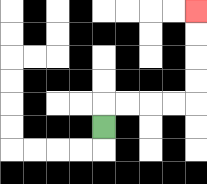{'start': '[4, 5]', 'end': '[8, 0]', 'path_directions': 'U,R,R,R,R,U,U,U,U', 'path_coordinates': '[[4, 5], [4, 4], [5, 4], [6, 4], [7, 4], [8, 4], [8, 3], [8, 2], [8, 1], [8, 0]]'}